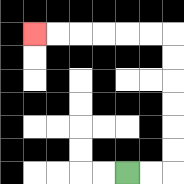{'start': '[5, 7]', 'end': '[1, 1]', 'path_directions': 'R,R,U,U,U,U,U,U,L,L,L,L,L,L', 'path_coordinates': '[[5, 7], [6, 7], [7, 7], [7, 6], [7, 5], [7, 4], [7, 3], [7, 2], [7, 1], [6, 1], [5, 1], [4, 1], [3, 1], [2, 1], [1, 1]]'}